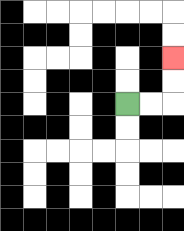{'start': '[5, 4]', 'end': '[7, 2]', 'path_directions': 'R,R,U,U', 'path_coordinates': '[[5, 4], [6, 4], [7, 4], [7, 3], [7, 2]]'}